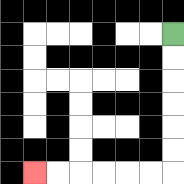{'start': '[7, 1]', 'end': '[1, 7]', 'path_directions': 'D,D,D,D,D,D,L,L,L,L,L,L', 'path_coordinates': '[[7, 1], [7, 2], [7, 3], [7, 4], [7, 5], [7, 6], [7, 7], [6, 7], [5, 7], [4, 7], [3, 7], [2, 7], [1, 7]]'}